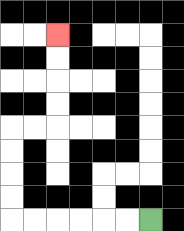{'start': '[6, 9]', 'end': '[2, 1]', 'path_directions': 'L,L,L,L,L,L,U,U,U,U,R,R,U,U,U,U', 'path_coordinates': '[[6, 9], [5, 9], [4, 9], [3, 9], [2, 9], [1, 9], [0, 9], [0, 8], [0, 7], [0, 6], [0, 5], [1, 5], [2, 5], [2, 4], [2, 3], [2, 2], [2, 1]]'}